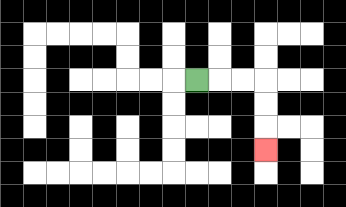{'start': '[8, 3]', 'end': '[11, 6]', 'path_directions': 'R,R,R,D,D,D', 'path_coordinates': '[[8, 3], [9, 3], [10, 3], [11, 3], [11, 4], [11, 5], [11, 6]]'}